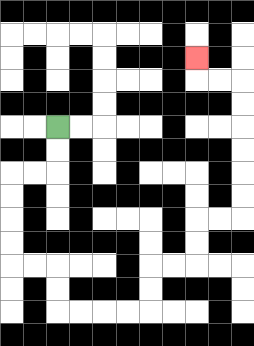{'start': '[2, 5]', 'end': '[8, 2]', 'path_directions': 'D,D,L,L,D,D,D,D,R,R,D,D,R,R,R,R,U,U,R,R,U,U,R,R,U,U,U,U,U,U,L,L,U', 'path_coordinates': '[[2, 5], [2, 6], [2, 7], [1, 7], [0, 7], [0, 8], [0, 9], [0, 10], [0, 11], [1, 11], [2, 11], [2, 12], [2, 13], [3, 13], [4, 13], [5, 13], [6, 13], [6, 12], [6, 11], [7, 11], [8, 11], [8, 10], [8, 9], [9, 9], [10, 9], [10, 8], [10, 7], [10, 6], [10, 5], [10, 4], [10, 3], [9, 3], [8, 3], [8, 2]]'}